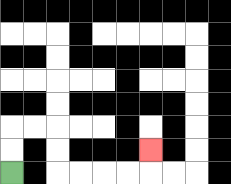{'start': '[0, 7]', 'end': '[6, 6]', 'path_directions': 'U,U,R,R,D,D,R,R,R,R,U', 'path_coordinates': '[[0, 7], [0, 6], [0, 5], [1, 5], [2, 5], [2, 6], [2, 7], [3, 7], [4, 7], [5, 7], [6, 7], [6, 6]]'}